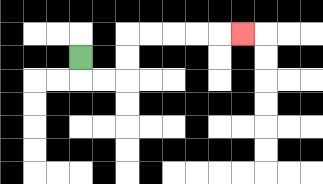{'start': '[3, 2]', 'end': '[10, 1]', 'path_directions': 'D,R,R,U,U,R,R,R,R,R', 'path_coordinates': '[[3, 2], [3, 3], [4, 3], [5, 3], [5, 2], [5, 1], [6, 1], [7, 1], [8, 1], [9, 1], [10, 1]]'}